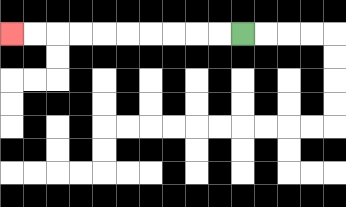{'start': '[10, 1]', 'end': '[0, 1]', 'path_directions': 'L,L,L,L,L,L,L,L,L,L', 'path_coordinates': '[[10, 1], [9, 1], [8, 1], [7, 1], [6, 1], [5, 1], [4, 1], [3, 1], [2, 1], [1, 1], [0, 1]]'}